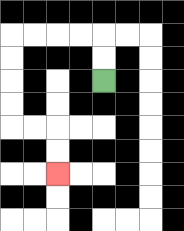{'start': '[4, 3]', 'end': '[2, 7]', 'path_directions': 'U,U,L,L,L,L,D,D,D,D,R,R,D,D', 'path_coordinates': '[[4, 3], [4, 2], [4, 1], [3, 1], [2, 1], [1, 1], [0, 1], [0, 2], [0, 3], [0, 4], [0, 5], [1, 5], [2, 5], [2, 6], [2, 7]]'}